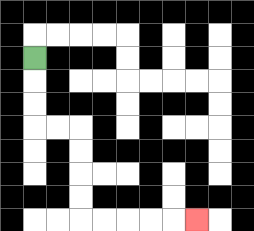{'start': '[1, 2]', 'end': '[8, 9]', 'path_directions': 'D,D,D,R,R,D,D,D,D,R,R,R,R,R', 'path_coordinates': '[[1, 2], [1, 3], [1, 4], [1, 5], [2, 5], [3, 5], [3, 6], [3, 7], [3, 8], [3, 9], [4, 9], [5, 9], [6, 9], [7, 9], [8, 9]]'}